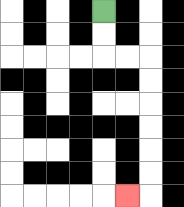{'start': '[4, 0]', 'end': '[5, 8]', 'path_directions': 'D,D,R,R,D,D,D,D,D,D,L', 'path_coordinates': '[[4, 0], [4, 1], [4, 2], [5, 2], [6, 2], [6, 3], [6, 4], [6, 5], [6, 6], [6, 7], [6, 8], [5, 8]]'}